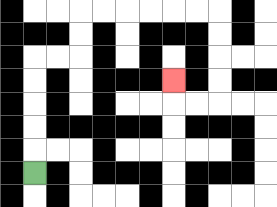{'start': '[1, 7]', 'end': '[7, 3]', 'path_directions': 'U,U,U,U,U,R,R,U,U,R,R,R,R,R,R,D,D,D,D,L,L,U', 'path_coordinates': '[[1, 7], [1, 6], [1, 5], [1, 4], [1, 3], [1, 2], [2, 2], [3, 2], [3, 1], [3, 0], [4, 0], [5, 0], [6, 0], [7, 0], [8, 0], [9, 0], [9, 1], [9, 2], [9, 3], [9, 4], [8, 4], [7, 4], [7, 3]]'}